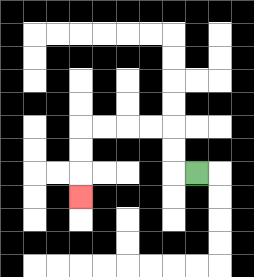{'start': '[8, 7]', 'end': '[3, 8]', 'path_directions': 'L,U,U,L,L,L,L,D,D,D', 'path_coordinates': '[[8, 7], [7, 7], [7, 6], [7, 5], [6, 5], [5, 5], [4, 5], [3, 5], [3, 6], [3, 7], [3, 8]]'}